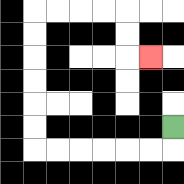{'start': '[7, 5]', 'end': '[6, 2]', 'path_directions': 'D,L,L,L,L,L,L,U,U,U,U,U,U,R,R,R,R,D,D,R', 'path_coordinates': '[[7, 5], [7, 6], [6, 6], [5, 6], [4, 6], [3, 6], [2, 6], [1, 6], [1, 5], [1, 4], [1, 3], [1, 2], [1, 1], [1, 0], [2, 0], [3, 0], [4, 0], [5, 0], [5, 1], [5, 2], [6, 2]]'}